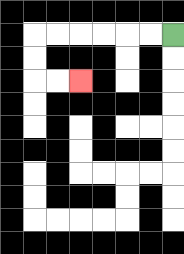{'start': '[7, 1]', 'end': '[3, 3]', 'path_directions': 'L,L,L,L,L,L,D,D,R,R', 'path_coordinates': '[[7, 1], [6, 1], [5, 1], [4, 1], [3, 1], [2, 1], [1, 1], [1, 2], [1, 3], [2, 3], [3, 3]]'}